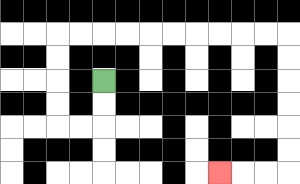{'start': '[4, 3]', 'end': '[9, 7]', 'path_directions': 'D,D,L,L,U,U,U,U,R,R,R,R,R,R,R,R,R,R,D,D,D,D,D,D,L,L,L', 'path_coordinates': '[[4, 3], [4, 4], [4, 5], [3, 5], [2, 5], [2, 4], [2, 3], [2, 2], [2, 1], [3, 1], [4, 1], [5, 1], [6, 1], [7, 1], [8, 1], [9, 1], [10, 1], [11, 1], [12, 1], [12, 2], [12, 3], [12, 4], [12, 5], [12, 6], [12, 7], [11, 7], [10, 7], [9, 7]]'}